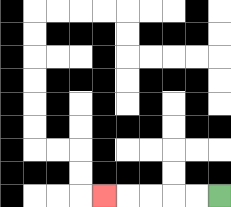{'start': '[9, 8]', 'end': '[4, 8]', 'path_directions': 'L,L,L,L,L', 'path_coordinates': '[[9, 8], [8, 8], [7, 8], [6, 8], [5, 8], [4, 8]]'}